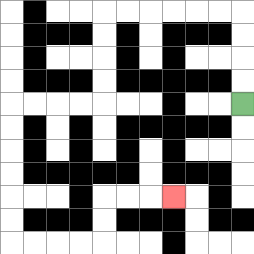{'start': '[10, 4]', 'end': '[7, 8]', 'path_directions': 'U,U,U,U,L,L,L,L,L,L,D,D,D,D,L,L,L,L,D,D,D,D,D,D,R,R,R,R,U,U,R,R,R', 'path_coordinates': '[[10, 4], [10, 3], [10, 2], [10, 1], [10, 0], [9, 0], [8, 0], [7, 0], [6, 0], [5, 0], [4, 0], [4, 1], [4, 2], [4, 3], [4, 4], [3, 4], [2, 4], [1, 4], [0, 4], [0, 5], [0, 6], [0, 7], [0, 8], [0, 9], [0, 10], [1, 10], [2, 10], [3, 10], [4, 10], [4, 9], [4, 8], [5, 8], [6, 8], [7, 8]]'}